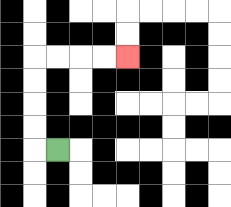{'start': '[2, 6]', 'end': '[5, 2]', 'path_directions': 'L,U,U,U,U,R,R,R,R', 'path_coordinates': '[[2, 6], [1, 6], [1, 5], [1, 4], [1, 3], [1, 2], [2, 2], [3, 2], [4, 2], [5, 2]]'}